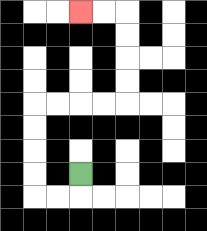{'start': '[3, 7]', 'end': '[3, 0]', 'path_directions': 'D,L,L,U,U,U,U,R,R,R,R,U,U,U,U,L,L', 'path_coordinates': '[[3, 7], [3, 8], [2, 8], [1, 8], [1, 7], [1, 6], [1, 5], [1, 4], [2, 4], [3, 4], [4, 4], [5, 4], [5, 3], [5, 2], [5, 1], [5, 0], [4, 0], [3, 0]]'}